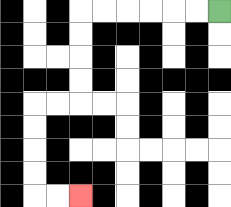{'start': '[9, 0]', 'end': '[3, 8]', 'path_directions': 'L,L,L,L,L,L,D,D,D,D,L,L,D,D,D,D,R,R', 'path_coordinates': '[[9, 0], [8, 0], [7, 0], [6, 0], [5, 0], [4, 0], [3, 0], [3, 1], [3, 2], [3, 3], [3, 4], [2, 4], [1, 4], [1, 5], [1, 6], [1, 7], [1, 8], [2, 8], [3, 8]]'}